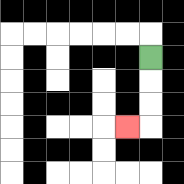{'start': '[6, 2]', 'end': '[5, 5]', 'path_directions': 'D,D,D,L', 'path_coordinates': '[[6, 2], [6, 3], [6, 4], [6, 5], [5, 5]]'}